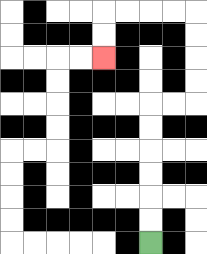{'start': '[6, 10]', 'end': '[4, 2]', 'path_directions': 'U,U,U,U,U,U,R,R,U,U,U,U,L,L,L,L,D,D', 'path_coordinates': '[[6, 10], [6, 9], [6, 8], [6, 7], [6, 6], [6, 5], [6, 4], [7, 4], [8, 4], [8, 3], [8, 2], [8, 1], [8, 0], [7, 0], [6, 0], [5, 0], [4, 0], [4, 1], [4, 2]]'}